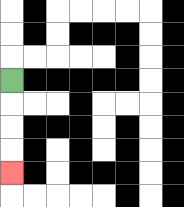{'start': '[0, 3]', 'end': '[0, 7]', 'path_directions': 'D,D,D,D', 'path_coordinates': '[[0, 3], [0, 4], [0, 5], [0, 6], [0, 7]]'}